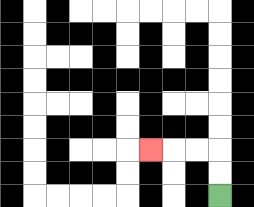{'start': '[9, 8]', 'end': '[6, 6]', 'path_directions': 'U,U,L,L,L', 'path_coordinates': '[[9, 8], [9, 7], [9, 6], [8, 6], [7, 6], [6, 6]]'}